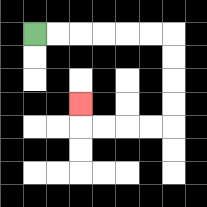{'start': '[1, 1]', 'end': '[3, 4]', 'path_directions': 'R,R,R,R,R,R,D,D,D,D,L,L,L,L,U', 'path_coordinates': '[[1, 1], [2, 1], [3, 1], [4, 1], [5, 1], [6, 1], [7, 1], [7, 2], [7, 3], [7, 4], [7, 5], [6, 5], [5, 5], [4, 5], [3, 5], [3, 4]]'}